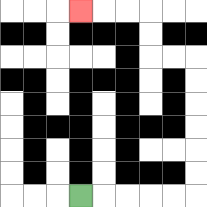{'start': '[3, 8]', 'end': '[3, 0]', 'path_directions': 'R,R,R,R,R,U,U,U,U,U,U,L,L,U,U,L,L,L', 'path_coordinates': '[[3, 8], [4, 8], [5, 8], [6, 8], [7, 8], [8, 8], [8, 7], [8, 6], [8, 5], [8, 4], [8, 3], [8, 2], [7, 2], [6, 2], [6, 1], [6, 0], [5, 0], [4, 0], [3, 0]]'}